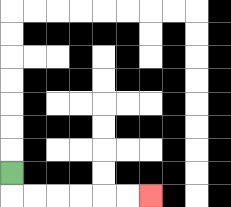{'start': '[0, 7]', 'end': '[6, 8]', 'path_directions': 'D,R,R,R,R,R,R', 'path_coordinates': '[[0, 7], [0, 8], [1, 8], [2, 8], [3, 8], [4, 8], [5, 8], [6, 8]]'}